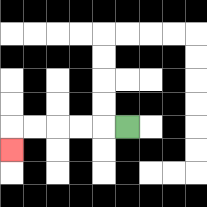{'start': '[5, 5]', 'end': '[0, 6]', 'path_directions': 'L,L,L,L,L,D', 'path_coordinates': '[[5, 5], [4, 5], [3, 5], [2, 5], [1, 5], [0, 5], [0, 6]]'}